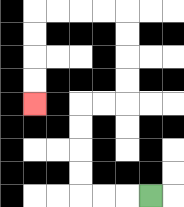{'start': '[6, 8]', 'end': '[1, 4]', 'path_directions': 'L,L,L,U,U,U,U,R,R,U,U,U,U,L,L,L,L,D,D,D,D', 'path_coordinates': '[[6, 8], [5, 8], [4, 8], [3, 8], [3, 7], [3, 6], [3, 5], [3, 4], [4, 4], [5, 4], [5, 3], [5, 2], [5, 1], [5, 0], [4, 0], [3, 0], [2, 0], [1, 0], [1, 1], [1, 2], [1, 3], [1, 4]]'}